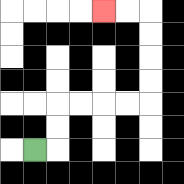{'start': '[1, 6]', 'end': '[4, 0]', 'path_directions': 'R,U,U,R,R,R,R,U,U,U,U,L,L', 'path_coordinates': '[[1, 6], [2, 6], [2, 5], [2, 4], [3, 4], [4, 4], [5, 4], [6, 4], [6, 3], [6, 2], [6, 1], [6, 0], [5, 0], [4, 0]]'}